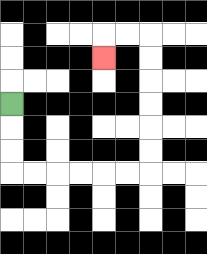{'start': '[0, 4]', 'end': '[4, 2]', 'path_directions': 'D,D,D,R,R,R,R,R,R,U,U,U,U,U,U,L,L,D', 'path_coordinates': '[[0, 4], [0, 5], [0, 6], [0, 7], [1, 7], [2, 7], [3, 7], [4, 7], [5, 7], [6, 7], [6, 6], [6, 5], [6, 4], [6, 3], [6, 2], [6, 1], [5, 1], [4, 1], [4, 2]]'}